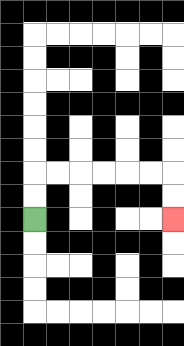{'start': '[1, 9]', 'end': '[7, 9]', 'path_directions': 'U,U,R,R,R,R,R,R,D,D', 'path_coordinates': '[[1, 9], [1, 8], [1, 7], [2, 7], [3, 7], [4, 7], [5, 7], [6, 7], [7, 7], [7, 8], [7, 9]]'}